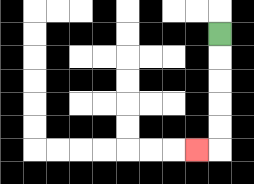{'start': '[9, 1]', 'end': '[8, 6]', 'path_directions': 'D,D,D,D,D,L', 'path_coordinates': '[[9, 1], [9, 2], [9, 3], [9, 4], [9, 5], [9, 6], [8, 6]]'}